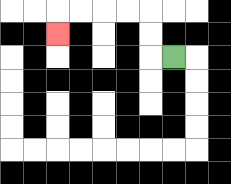{'start': '[7, 2]', 'end': '[2, 1]', 'path_directions': 'L,U,U,L,L,L,L,D', 'path_coordinates': '[[7, 2], [6, 2], [6, 1], [6, 0], [5, 0], [4, 0], [3, 0], [2, 0], [2, 1]]'}